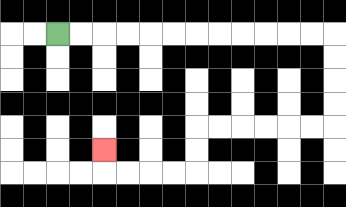{'start': '[2, 1]', 'end': '[4, 6]', 'path_directions': 'R,R,R,R,R,R,R,R,R,R,R,R,D,D,D,D,L,L,L,L,L,L,D,D,L,L,L,L,U', 'path_coordinates': '[[2, 1], [3, 1], [4, 1], [5, 1], [6, 1], [7, 1], [8, 1], [9, 1], [10, 1], [11, 1], [12, 1], [13, 1], [14, 1], [14, 2], [14, 3], [14, 4], [14, 5], [13, 5], [12, 5], [11, 5], [10, 5], [9, 5], [8, 5], [8, 6], [8, 7], [7, 7], [6, 7], [5, 7], [4, 7], [4, 6]]'}